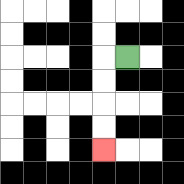{'start': '[5, 2]', 'end': '[4, 6]', 'path_directions': 'L,D,D,D,D', 'path_coordinates': '[[5, 2], [4, 2], [4, 3], [4, 4], [4, 5], [4, 6]]'}